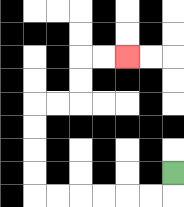{'start': '[7, 7]', 'end': '[5, 2]', 'path_directions': 'D,L,L,L,L,L,L,U,U,U,U,R,R,U,U,R,R', 'path_coordinates': '[[7, 7], [7, 8], [6, 8], [5, 8], [4, 8], [3, 8], [2, 8], [1, 8], [1, 7], [1, 6], [1, 5], [1, 4], [2, 4], [3, 4], [3, 3], [3, 2], [4, 2], [5, 2]]'}